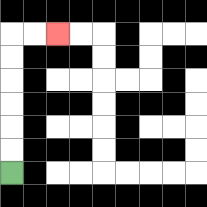{'start': '[0, 7]', 'end': '[2, 1]', 'path_directions': 'U,U,U,U,U,U,R,R', 'path_coordinates': '[[0, 7], [0, 6], [0, 5], [0, 4], [0, 3], [0, 2], [0, 1], [1, 1], [2, 1]]'}